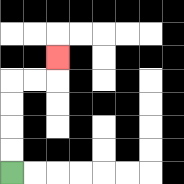{'start': '[0, 7]', 'end': '[2, 2]', 'path_directions': 'U,U,U,U,R,R,U', 'path_coordinates': '[[0, 7], [0, 6], [0, 5], [0, 4], [0, 3], [1, 3], [2, 3], [2, 2]]'}